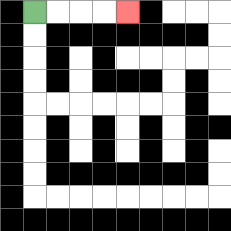{'start': '[1, 0]', 'end': '[5, 0]', 'path_directions': 'R,R,R,R', 'path_coordinates': '[[1, 0], [2, 0], [3, 0], [4, 0], [5, 0]]'}